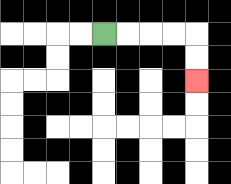{'start': '[4, 1]', 'end': '[8, 3]', 'path_directions': 'R,R,R,R,D,D', 'path_coordinates': '[[4, 1], [5, 1], [6, 1], [7, 1], [8, 1], [8, 2], [8, 3]]'}